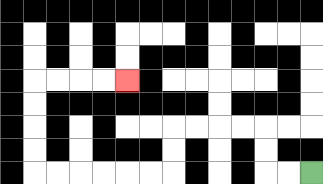{'start': '[13, 7]', 'end': '[5, 3]', 'path_directions': 'L,L,U,U,L,L,L,L,D,D,L,L,L,L,L,L,U,U,U,U,R,R,R,R', 'path_coordinates': '[[13, 7], [12, 7], [11, 7], [11, 6], [11, 5], [10, 5], [9, 5], [8, 5], [7, 5], [7, 6], [7, 7], [6, 7], [5, 7], [4, 7], [3, 7], [2, 7], [1, 7], [1, 6], [1, 5], [1, 4], [1, 3], [2, 3], [3, 3], [4, 3], [5, 3]]'}